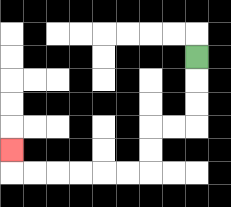{'start': '[8, 2]', 'end': '[0, 6]', 'path_directions': 'D,D,D,L,L,D,D,L,L,L,L,L,L,U', 'path_coordinates': '[[8, 2], [8, 3], [8, 4], [8, 5], [7, 5], [6, 5], [6, 6], [6, 7], [5, 7], [4, 7], [3, 7], [2, 7], [1, 7], [0, 7], [0, 6]]'}